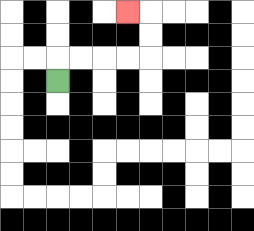{'start': '[2, 3]', 'end': '[5, 0]', 'path_directions': 'U,R,R,R,R,U,U,L', 'path_coordinates': '[[2, 3], [2, 2], [3, 2], [4, 2], [5, 2], [6, 2], [6, 1], [6, 0], [5, 0]]'}